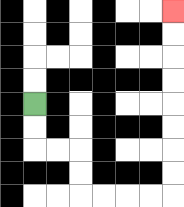{'start': '[1, 4]', 'end': '[7, 0]', 'path_directions': 'D,D,R,R,D,D,R,R,R,R,U,U,U,U,U,U,U,U', 'path_coordinates': '[[1, 4], [1, 5], [1, 6], [2, 6], [3, 6], [3, 7], [3, 8], [4, 8], [5, 8], [6, 8], [7, 8], [7, 7], [7, 6], [7, 5], [7, 4], [7, 3], [7, 2], [7, 1], [7, 0]]'}